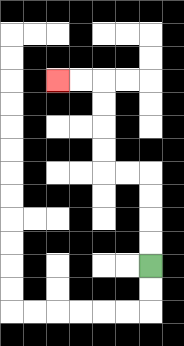{'start': '[6, 11]', 'end': '[2, 3]', 'path_directions': 'U,U,U,U,L,L,U,U,U,U,L,L', 'path_coordinates': '[[6, 11], [6, 10], [6, 9], [6, 8], [6, 7], [5, 7], [4, 7], [4, 6], [4, 5], [4, 4], [4, 3], [3, 3], [2, 3]]'}